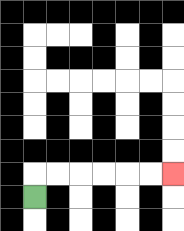{'start': '[1, 8]', 'end': '[7, 7]', 'path_directions': 'U,R,R,R,R,R,R', 'path_coordinates': '[[1, 8], [1, 7], [2, 7], [3, 7], [4, 7], [5, 7], [6, 7], [7, 7]]'}